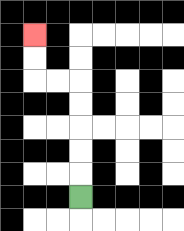{'start': '[3, 8]', 'end': '[1, 1]', 'path_directions': 'U,U,U,U,U,L,L,U,U', 'path_coordinates': '[[3, 8], [3, 7], [3, 6], [3, 5], [3, 4], [3, 3], [2, 3], [1, 3], [1, 2], [1, 1]]'}